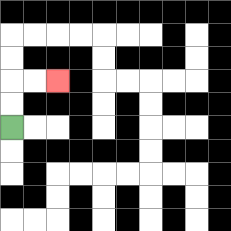{'start': '[0, 5]', 'end': '[2, 3]', 'path_directions': 'U,U,R,R', 'path_coordinates': '[[0, 5], [0, 4], [0, 3], [1, 3], [2, 3]]'}